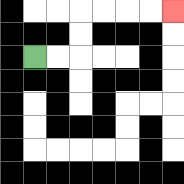{'start': '[1, 2]', 'end': '[7, 0]', 'path_directions': 'R,R,U,U,R,R,R,R', 'path_coordinates': '[[1, 2], [2, 2], [3, 2], [3, 1], [3, 0], [4, 0], [5, 0], [6, 0], [7, 0]]'}